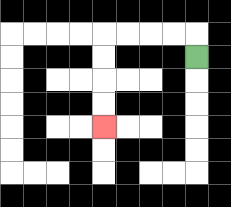{'start': '[8, 2]', 'end': '[4, 5]', 'path_directions': 'U,L,L,L,L,D,D,D,D', 'path_coordinates': '[[8, 2], [8, 1], [7, 1], [6, 1], [5, 1], [4, 1], [4, 2], [4, 3], [4, 4], [4, 5]]'}